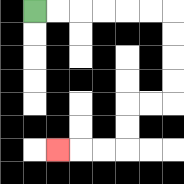{'start': '[1, 0]', 'end': '[2, 6]', 'path_directions': 'R,R,R,R,R,R,D,D,D,D,L,L,D,D,L,L,L', 'path_coordinates': '[[1, 0], [2, 0], [3, 0], [4, 0], [5, 0], [6, 0], [7, 0], [7, 1], [7, 2], [7, 3], [7, 4], [6, 4], [5, 4], [5, 5], [5, 6], [4, 6], [3, 6], [2, 6]]'}